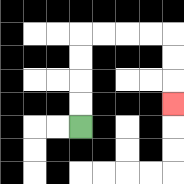{'start': '[3, 5]', 'end': '[7, 4]', 'path_directions': 'U,U,U,U,R,R,R,R,D,D,D', 'path_coordinates': '[[3, 5], [3, 4], [3, 3], [3, 2], [3, 1], [4, 1], [5, 1], [6, 1], [7, 1], [7, 2], [7, 3], [7, 4]]'}